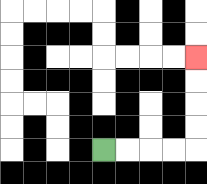{'start': '[4, 6]', 'end': '[8, 2]', 'path_directions': 'R,R,R,R,U,U,U,U', 'path_coordinates': '[[4, 6], [5, 6], [6, 6], [7, 6], [8, 6], [8, 5], [8, 4], [8, 3], [8, 2]]'}